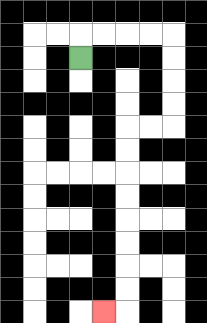{'start': '[3, 2]', 'end': '[4, 13]', 'path_directions': 'U,R,R,R,R,D,D,D,D,L,L,D,D,D,D,D,D,D,D,L', 'path_coordinates': '[[3, 2], [3, 1], [4, 1], [5, 1], [6, 1], [7, 1], [7, 2], [7, 3], [7, 4], [7, 5], [6, 5], [5, 5], [5, 6], [5, 7], [5, 8], [5, 9], [5, 10], [5, 11], [5, 12], [5, 13], [4, 13]]'}